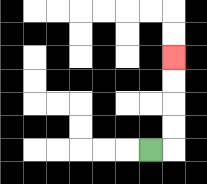{'start': '[6, 6]', 'end': '[7, 2]', 'path_directions': 'R,U,U,U,U', 'path_coordinates': '[[6, 6], [7, 6], [7, 5], [7, 4], [7, 3], [7, 2]]'}